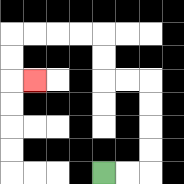{'start': '[4, 7]', 'end': '[1, 3]', 'path_directions': 'R,R,U,U,U,U,L,L,U,U,L,L,L,L,D,D,R', 'path_coordinates': '[[4, 7], [5, 7], [6, 7], [6, 6], [6, 5], [6, 4], [6, 3], [5, 3], [4, 3], [4, 2], [4, 1], [3, 1], [2, 1], [1, 1], [0, 1], [0, 2], [0, 3], [1, 3]]'}